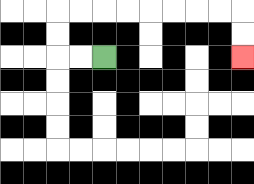{'start': '[4, 2]', 'end': '[10, 2]', 'path_directions': 'L,L,U,U,R,R,R,R,R,R,R,R,D,D', 'path_coordinates': '[[4, 2], [3, 2], [2, 2], [2, 1], [2, 0], [3, 0], [4, 0], [5, 0], [6, 0], [7, 0], [8, 0], [9, 0], [10, 0], [10, 1], [10, 2]]'}